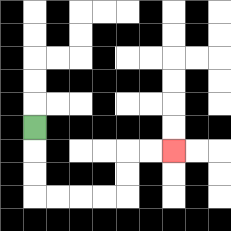{'start': '[1, 5]', 'end': '[7, 6]', 'path_directions': 'D,D,D,R,R,R,R,U,U,R,R', 'path_coordinates': '[[1, 5], [1, 6], [1, 7], [1, 8], [2, 8], [3, 8], [4, 8], [5, 8], [5, 7], [5, 6], [6, 6], [7, 6]]'}